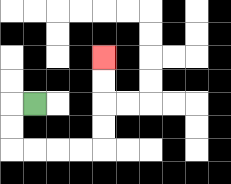{'start': '[1, 4]', 'end': '[4, 2]', 'path_directions': 'L,D,D,R,R,R,R,U,U,U,U', 'path_coordinates': '[[1, 4], [0, 4], [0, 5], [0, 6], [1, 6], [2, 6], [3, 6], [4, 6], [4, 5], [4, 4], [4, 3], [4, 2]]'}